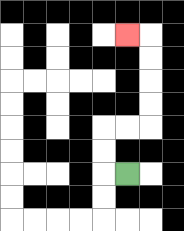{'start': '[5, 7]', 'end': '[5, 1]', 'path_directions': 'L,U,U,R,R,U,U,U,U,L', 'path_coordinates': '[[5, 7], [4, 7], [4, 6], [4, 5], [5, 5], [6, 5], [6, 4], [6, 3], [6, 2], [6, 1], [5, 1]]'}